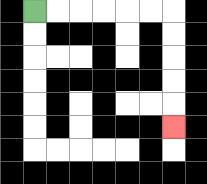{'start': '[1, 0]', 'end': '[7, 5]', 'path_directions': 'R,R,R,R,R,R,D,D,D,D,D', 'path_coordinates': '[[1, 0], [2, 0], [3, 0], [4, 0], [5, 0], [6, 0], [7, 0], [7, 1], [7, 2], [7, 3], [7, 4], [7, 5]]'}